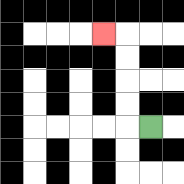{'start': '[6, 5]', 'end': '[4, 1]', 'path_directions': 'L,U,U,U,U,L', 'path_coordinates': '[[6, 5], [5, 5], [5, 4], [5, 3], [5, 2], [5, 1], [4, 1]]'}